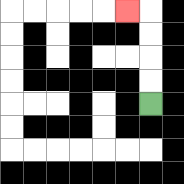{'start': '[6, 4]', 'end': '[5, 0]', 'path_directions': 'U,U,U,U,L', 'path_coordinates': '[[6, 4], [6, 3], [6, 2], [6, 1], [6, 0], [5, 0]]'}